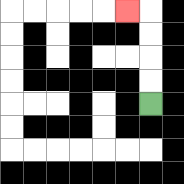{'start': '[6, 4]', 'end': '[5, 0]', 'path_directions': 'U,U,U,U,L', 'path_coordinates': '[[6, 4], [6, 3], [6, 2], [6, 1], [6, 0], [5, 0]]'}